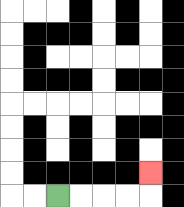{'start': '[2, 8]', 'end': '[6, 7]', 'path_directions': 'R,R,R,R,U', 'path_coordinates': '[[2, 8], [3, 8], [4, 8], [5, 8], [6, 8], [6, 7]]'}